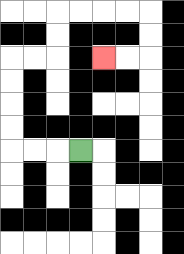{'start': '[3, 6]', 'end': '[4, 2]', 'path_directions': 'L,L,L,U,U,U,U,R,R,U,U,R,R,R,R,D,D,L,L', 'path_coordinates': '[[3, 6], [2, 6], [1, 6], [0, 6], [0, 5], [0, 4], [0, 3], [0, 2], [1, 2], [2, 2], [2, 1], [2, 0], [3, 0], [4, 0], [5, 0], [6, 0], [6, 1], [6, 2], [5, 2], [4, 2]]'}